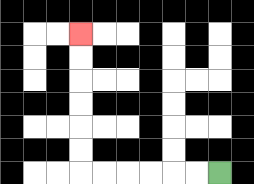{'start': '[9, 7]', 'end': '[3, 1]', 'path_directions': 'L,L,L,L,L,L,U,U,U,U,U,U', 'path_coordinates': '[[9, 7], [8, 7], [7, 7], [6, 7], [5, 7], [4, 7], [3, 7], [3, 6], [3, 5], [3, 4], [3, 3], [3, 2], [3, 1]]'}